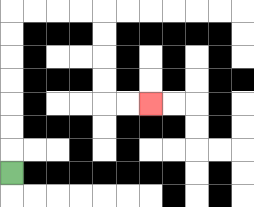{'start': '[0, 7]', 'end': '[6, 4]', 'path_directions': 'U,U,U,U,U,U,U,R,R,R,R,D,D,D,D,R,R', 'path_coordinates': '[[0, 7], [0, 6], [0, 5], [0, 4], [0, 3], [0, 2], [0, 1], [0, 0], [1, 0], [2, 0], [3, 0], [4, 0], [4, 1], [4, 2], [4, 3], [4, 4], [5, 4], [6, 4]]'}